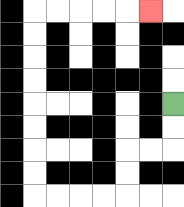{'start': '[7, 4]', 'end': '[6, 0]', 'path_directions': 'D,D,L,L,D,D,L,L,L,L,U,U,U,U,U,U,U,U,R,R,R,R,R', 'path_coordinates': '[[7, 4], [7, 5], [7, 6], [6, 6], [5, 6], [5, 7], [5, 8], [4, 8], [3, 8], [2, 8], [1, 8], [1, 7], [1, 6], [1, 5], [1, 4], [1, 3], [1, 2], [1, 1], [1, 0], [2, 0], [3, 0], [4, 0], [5, 0], [6, 0]]'}